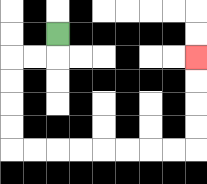{'start': '[2, 1]', 'end': '[8, 2]', 'path_directions': 'D,L,L,D,D,D,D,R,R,R,R,R,R,R,R,U,U,U,U', 'path_coordinates': '[[2, 1], [2, 2], [1, 2], [0, 2], [0, 3], [0, 4], [0, 5], [0, 6], [1, 6], [2, 6], [3, 6], [4, 6], [5, 6], [6, 6], [7, 6], [8, 6], [8, 5], [8, 4], [8, 3], [8, 2]]'}